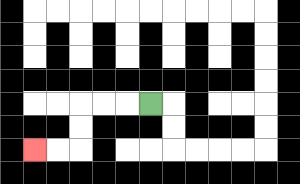{'start': '[6, 4]', 'end': '[1, 6]', 'path_directions': 'L,L,L,D,D,L,L', 'path_coordinates': '[[6, 4], [5, 4], [4, 4], [3, 4], [3, 5], [3, 6], [2, 6], [1, 6]]'}